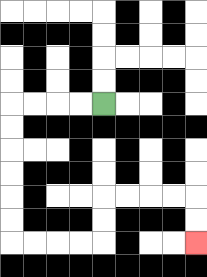{'start': '[4, 4]', 'end': '[8, 10]', 'path_directions': 'L,L,L,L,D,D,D,D,D,D,R,R,R,R,U,U,R,R,R,R,D,D', 'path_coordinates': '[[4, 4], [3, 4], [2, 4], [1, 4], [0, 4], [0, 5], [0, 6], [0, 7], [0, 8], [0, 9], [0, 10], [1, 10], [2, 10], [3, 10], [4, 10], [4, 9], [4, 8], [5, 8], [6, 8], [7, 8], [8, 8], [8, 9], [8, 10]]'}